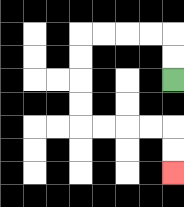{'start': '[7, 3]', 'end': '[7, 7]', 'path_directions': 'U,U,L,L,L,L,D,D,D,D,R,R,R,R,D,D', 'path_coordinates': '[[7, 3], [7, 2], [7, 1], [6, 1], [5, 1], [4, 1], [3, 1], [3, 2], [3, 3], [3, 4], [3, 5], [4, 5], [5, 5], [6, 5], [7, 5], [7, 6], [7, 7]]'}